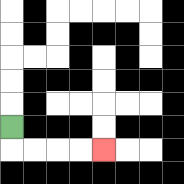{'start': '[0, 5]', 'end': '[4, 6]', 'path_directions': 'D,R,R,R,R', 'path_coordinates': '[[0, 5], [0, 6], [1, 6], [2, 6], [3, 6], [4, 6]]'}